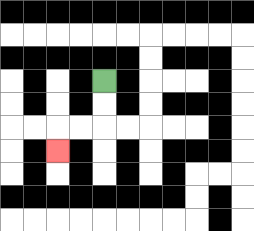{'start': '[4, 3]', 'end': '[2, 6]', 'path_directions': 'D,D,L,L,D', 'path_coordinates': '[[4, 3], [4, 4], [4, 5], [3, 5], [2, 5], [2, 6]]'}